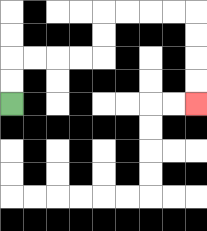{'start': '[0, 4]', 'end': '[8, 4]', 'path_directions': 'U,U,R,R,R,R,U,U,R,R,R,R,D,D,D,D', 'path_coordinates': '[[0, 4], [0, 3], [0, 2], [1, 2], [2, 2], [3, 2], [4, 2], [4, 1], [4, 0], [5, 0], [6, 0], [7, 0], [8, 0], [8, 1], [8, 2], [8, 3], [8, 4]]'}